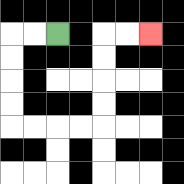{'start': '[2, 1]', 'end': '[6, 1]', 'path_directions': 'L,L,D,D,D,D,R,R,R,R,U,U,U,U,R,R', 'path_coordinates': '[[2, 1], [1, 1], [0, 1], [0, 2], [0, 3], [0, 4], [0, 5], [1, 5], [2, 5], [3, 5], [4, 5], [4, 4], [4, 3], [4, 2], [4, 1], [5, 1], [6, 1]]'}